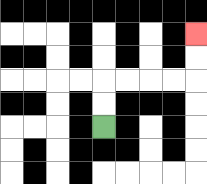{'start': '[4, 5]', 'end': '[8, 1]', 'path_directions': 'U,U,R,R,R,R,U,U', 'path_coordinates': '[[4, 5], [4, 4], [4, 3], [5, 3], [6, 3], [7, 3], [8, 3], [8, 2], [8, 1]]'}